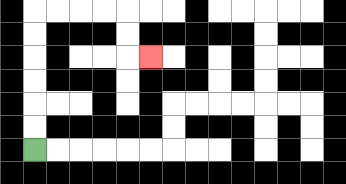{'start': '[1, 6]', 'end': '[6, 2]', 'path_directions': 'U,U,U,U,U,U,R,R,R,R,D,D,R', 'path_coordinates': '[[1, 6], [1, 5], [1, 4], [1, 3], [1, 2], [1, 1], [1, 0], [2, 0], [3, 0], [4, 0], [5, 0], [5, 1], [5, 2], [6, 2]]'}